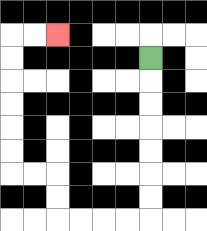{'start': '[6, 2]', 'end': '[2, 1]', 'path_directions': 'D,D,D,D,D,D,D,L,L,L,L,U,U,L,L,U,U,U,U,U,U,R,R', 'path_coordinates': '[[6, 2], [6, 3], [6, 4], [6, 5], [6, 6], [6, 7], [6, 8], [6, 9], [5, 9], [4, 9], [3, 9], [2, 9], [2, 8], [2, 7], [1, 7], [0, 7], [0, 6], [0, 5], [0, 4], [0, 3], [0, 2], [0, 1], [1, 1], [2, 1]]'}